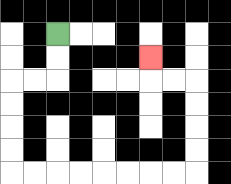{'start': '[2, 1]', 'end': '[6, 2]', 'path_directions': 'D,D,L,L,D,D,D,D,R,R,R,R,R,R,R,R,U,U,U,U,L,L,U', 'path_coordinates': '[[2, 1], [2, 2], [2, 3], [1, 3], [0, 3], [0, 4], [0, 5], [0, 6], [0, 7], [1, 7], [2, 7], [3, 7], [4, 7], [5, 7], [6, 7], [7, 7], [8, 7], [8, 6], [8, 5], [8, 4], [8, 3], [7, 3], [6, 3], [6, 2]]'}